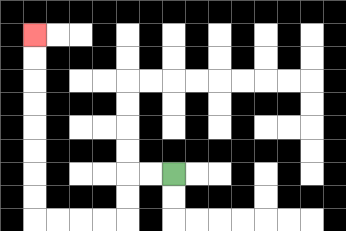{'start': '[7, 7]', 'end': '[1, 1]', 'path_directions': 'L,L,D,D,L,L,L,L,U,U,U,U,U,U,U,U', 'path_coordinates': '[[7, 7], [6, 7], [5, 7], [5, 8], [5, 9], [4, 9], [3, 9], [2, 9], [1, 9], [1, 8], [1, 7], [1, 6], [1, 5], [1, 4], [1, 3], [1, 2], [1, 1]]'}